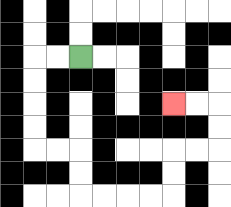{'start': '[3, 2]', 'end': '[7, 4]', 'path_directions': 'L,L,D,D,D,D,R,R,D,D,R,R,R,R,U,U,R,R,U,U,L,L', 'path_coordinates': '[[3, 2], [2, 2], [1, 2], [1, 3], [1, 4], [1, 5], [1, 6], [2, 6], [3, 6], [3, 7], [3, 8], [4, 8], [5, 8], [6, 8], [7, 8], [7, 7], [7, 6], [8, 6], [9, 6], [9, 5], [9, 4], [8, 4], [7, 4]]'}